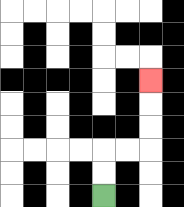{'start': '[4, 8]', 'end': '[6, 3]', 'path_directions': 'U,U,R,R,U,U,U', 'path_coordinates': '[[4, 8], [4, 7], [4, 6], [5, 6], [6, 6], [6, 5], [6, 4], [6, 3]]'}